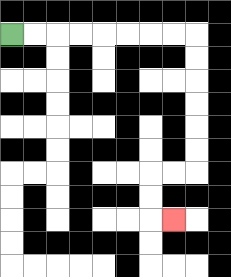{'start': '[0, 1]', 'end': '[7, 9]', 'path_directions': 'R,R,R,R,R,R,R,R,D,D,D,D,D,D,L,L,D,D,R', 'path_coordinates': '[[0, 1], [1, 1], [2, 1], [3, 1], [4, 1], [5, 1], [6, 1], [7, 1], [8, 1], [8, 2], [8, 3], [8, 4], [8, 5], [8, 6], [8, 7], [7, 7], [6, 7], [6, 8], [6, 9], [7, 9]]'}